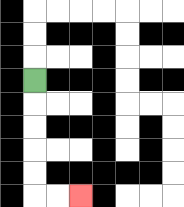{'start': '[1, 3]', 'end': '[3, 8]', 'path_directions': 'D,D,D,D,D,R,R', 'path_coordinates': '[[1, 3], [1, 4], [1, 5], [1, 6], [1, 7], [1, 8], [2, 8], [3, 8]]'}